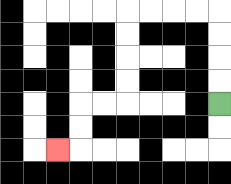{'start': '[9, 4]', 'end': '[2, 6]', 'path_directions': 'U,U,U,U,L,L,L,L,D,D,D,D,L,L,D,D,L', 'path_coordinates': '[[9, 4], [9, 3], [9, 2], [9, 1], [9, 0], [8, 0], [7, 0], [6, 0], [5, 0], [5, 1], [5, 2], [5, 3], [5, 4], [4, 4], [3, 4], [3, 5], [3, 6], [2, 6]]'}